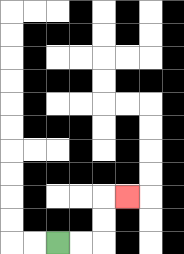{'start': '[2, 10]', 'end': '[5, 8]', 'path_directions': 'R,R,U,U,R', 'path_coordinates': '[[2, 10], [3, 10], [4, 10], [4, 9], [4, 8], [5, 8]]'}